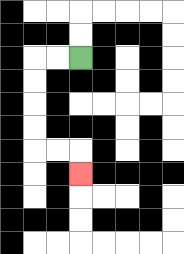{'start': '[3, 2]', 'end': '[3, 7]', 'path_directions': 'L,L,D,D,D,D,R,R,D', 'path_coordinates': '[[3, 2], [2, 2], [1, 2], [1, 3], [1, 4], [1, 5], [1, 6], [2, 6], [3, 6], [3, 7]]'}